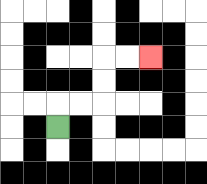{'start': '[2, 5]', 'end': '[6, 2]', 'path_directions': 'U,R,R,U,U,R,R', 'path_coordinates': '[[2, 5], [2, 4], [3, 4], [4, 4], [4, 3], [4, 2], [5, 2], [6, 2]]'}